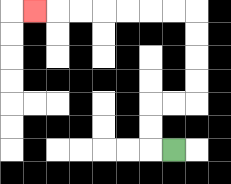{'start': '[7, 6]', 'end': '[1, 0]', 'path_directions': 'L,U,U,R,R,U,U,U,U,L,L,L,L,L,L,L', 'path_coordinates': '[[7, 6], [6, 6], [6, 5], [6, 4], [7, 4], [8, 4], [8, 3], [8, 2], [8, 1], [8, 0], [7, 0], [6, 0], [5, 0], [4, 0], [3, 0], [2, 0], [1, 0]]'}